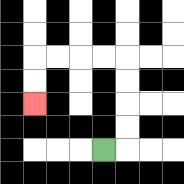{'start': '[4, 6]', 'end': '[1, 4]', 'path_directions': 'R,U,U,U,U,L,L,L,L,D,D', 'path_coordinates': '[[4, 6], [5, 6], [5, 5], [5, 4], [5, 3], [5, 2], [4, 2], [3, 2], [2, 2], [1, 2], [1, 3], [1, 4]]'}